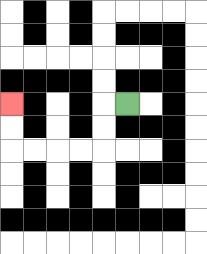{'start': '[5, 4]', 'end': '[0, 4]', 'path_directions': 'L,D,D,L,L,L,L,U,U', 'path_coordinates': '[[5, 4], [4, 4], [4, 5], [4, 6], [3, 6], [2, 6], [1, 6], [0, 6], [0, 5], [0, 4]]'}